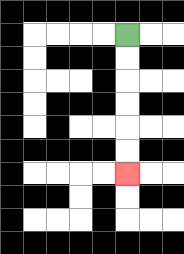{'start': '[5, 1]', 'end': '[5, 7]', 'path_directions': 'D,D,D,D,D,D', 'path_coordinates': '[[5, 1], [5, 2], [5, 3], [5, 4], [5, 5], [5, 6], [5, 7]]'}